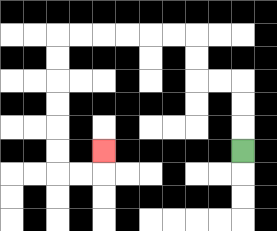{'start': '[10, 6]', 'end': '[4, 6]', 'path_directions': 'U,U,U,L,L,U,U,L,L,L,L,L,L,D,D,D,D,D,D,R,R,U', 'path_coordinates': '[[10, 6], [10, 5], [10, 4], [10, 3], [9, 3], [8, 3], [8, 2], [8, 1], [7, 1], [6, 1], [5, 1], [4, 1], [3, 1], [2, 1], [2, 2], [2, 3], [2, 4], [2, 5], [2, 6], [2, 7], [3, 7], [4, 7], [4, 6]]'}